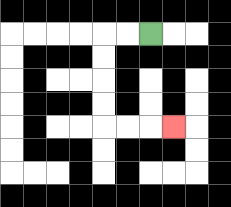{'start': '[6, 1]', 'end': '[7, 5]', 'path_directions': 'L,L,D,D,D,D,R,R,R', 'path_coordinates': '[[6, 1], [5, 1], [4, 1], [4, 2], [4, 3], [4, 4], [4, 5], [5, 5], [6, 5], [7, 5]]'}